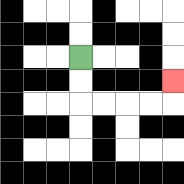{'start': '[3, 2]', 'end': '[7, 3]', 'path_directions': 'D,D,R,R,R,R,U', 'path_coordinates': '[[3, 2], [3, 3], [3, 4], [4, 4], [5, 4], [6, 4], [7, 4], [7, 3]]'}